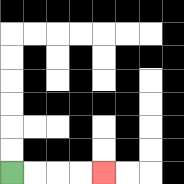{'start': '[0, 7]', 'end': '[4, 7]', 'path_directions': 'R,R,R,R', 'path_coordinates': '[[0, 7], [1, 7], [2, 7], [3, 7], [4, 7]]'}